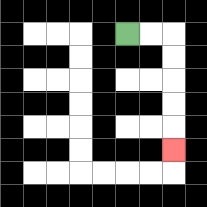{'start': '[5, 1]', 'end': '[7, 6]', 'path_directions': 'R,R,D,D,D,D,D', 'path_coordinates': '[[5, 1], [6, 1], [7, 1], [7, 2], [7, 3], [7, 4], [7, 5], [7, 6]]'}